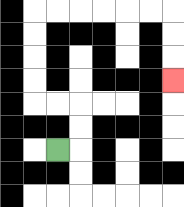{'start': '[2, 6]', 'end': '[7, 3]', 'path_directions': 'R,U,U,L,L,U,U,U,U,R,R,R,R,R,R,D,D,D', 'path_coordinates': '[[2, 6], [3, 6], [3, 5], [3, 4], [2, 4], [1, 4], [1, 3], [1, 2], [1, 1], [1, 0], [2, 0], [3, 0], [4, 0], [5, 0], [6, 0], [7, 0], [7, 1], [7, 2], [7, 3]]'}